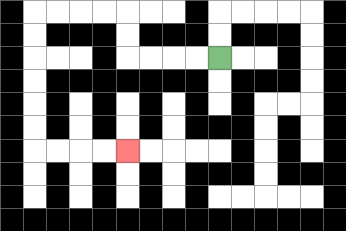{'start': '[9, 2]', 'end': '[5, 6]', 'path_directions': 'L,L,L,L,U,U,L,L,L,L,D,D,D,D,D,D,R,R,R,R', 'path_coordinates': '[[9, 2], [8, 2], [7, 2], [6, 2], [5, 2], [5, 1], [5, 0], [4, 0], [3, 0], [2, 0], [1, 0], [1, 1], [1, 2], [1, 3], [1, 4], [1, 5], [1, 6], [2, 6], [3, 6], [4, 6], [5, 6]]'}